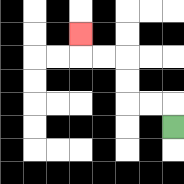{'start': '[7, 5]', 'end': '[3, 1]', 'path_directions': 'U,L,L,U,U,L,L,U', 'path_coordinates': '[[7, 5], [7, 4], [6, 4], [5, 4], [5, 3], [5, 2], [4, 2], [3, 2], [3, 1]]'}